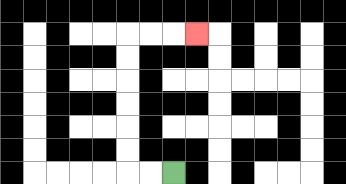{'start': '[7, 7]', 'end': '[8, 1]', 'path_directions': 'L,L,U,U,U,U,U,U,R,R,R', 'path_coordinates': '[[7, 7], [6, 7], [5, 7], [5, 6], [5, 5], [5, 4], [5, 3], [5, 2], [5, 1], [6, 1], [7, 1], [8, 1]]'}